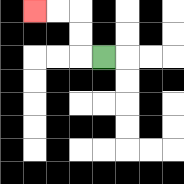{'start': '[4, 2]', 'end': '[1, 0]', 'path_directions': 'L,U,U,L,L', 'path_coordinates': '[[4, 2], [3, 2], [3, 1], [3, 0], [2, 0], [1, 0]]'}